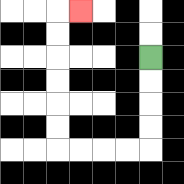{'start': '[6, 2]', 'end': '[3, 0]', 'path_directions': 'D,D,D,D,L,L,L,L,U,U,U,U,U,U,R', 'path_coordinates': '[[6, 2], [6, 3], [6, 4], [6, 5], [6, 6], [5, 6], [4, 6], [3, 6], [2, 6], [2, 5], [2, 4], [2, 3], [2, 2], [2, 1], [2, 0], [3, 0]]'}